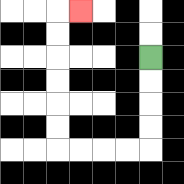{'start': '[6, 2]', 'end': '[3, 0]', 'path_directions': 'D,D,D,D,L,L,L,L,U,U,U,U,U,U,R', 'path_coordinates': '[[6, 2], [6, 3], [6, 4], [6, 5], [6, 6], [5, 6], [4, 6], [3, 6], [2, 6], [2, 5], [2, 4], [2, 3], [2, 2], [2, 1], [2, 0], [3, 0]]'}